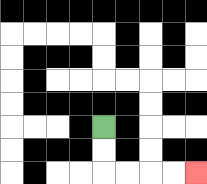{'start': '[4, 5]', 'end': '[8, 7]', 'path_directions': 'D,D,R,R,R,R', 'path_coordinates': '[[4, 5], [4, 6], [4, 7], [5, 7], [6, 7], [7, 7], [8, 7]]'}